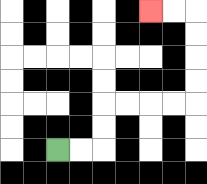{'start': '[2, 6]', 'end': '[6, 0]', 'path_directions': 'R,R,U,U,R,R,R,R,U,U,U,U,L,L', 'path_coordinates': '[[2, 6], [3, 6], [4, 6], [4, 5], [4, 4], [5, 4], [6, 4], [7, 4], [8, 4], [8, 3], [8, 2], [8, 1], [8, 0], [7, 0], [6, 0]]'}